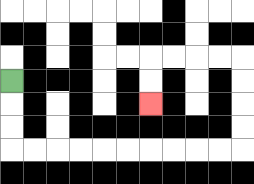{'start': '[0, 3]', 'end': '[6, 4]', 'path_directions': 'D,D,D,R,R,R,R,R,R,R,R,R,R,U,U,U,U,L,L,L,L,D,D', 'path_coordinates': '[[0, 3], [0, 4], [0, 5], [0, 6], [1, 6], [2, 6], [3, 6], [4, 6], [5, 6], [6, 6], [7, 6], [8, 6], [9, 6], [10, 6], [10, 5], [10, 4], [10, 3], [10, 2], [9, 2], [8, 2], [7, 2], [6, 2], [6, 3], [6, 4]]'}